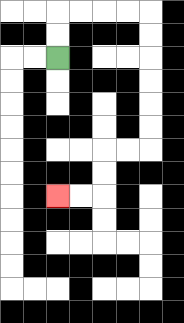{'start': '[2, 2]', 'end': '[2, 8]', 'path_directions': 'U,U,R,R,R,R,D,D,D,D,D,D,L,L,D,D,L,L', 'path_coordinates': '[[2, 2], [2, 1], [2, 0], [3, 0], [4, 0], [5, 0], [6, 0], [6, 1], [6, 2], [6, 3], [6, 4], [6, 5], [6, 6], [5, 6], [4, 6], [4, 7], [4, 8], [3, 8], [2, 8]]'}